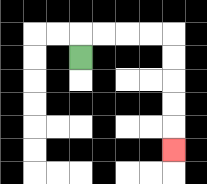{'start': '[3, 2]', 'end': '[7, 6]', 'path_directions': 'U,R,R,R,R,D,D,D,D,D', 'path_coordinates': '[[3, 2], [3, 1], [4, 1], [5, 1], [6, 1], [7, 1], [7, 2], [7, 3], [7, 4], [7, 5], [7, 6]]'}